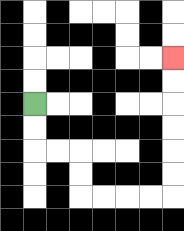{'start': '[1, 4]', 'end': '[7, 2]', 'path_directions': 'D,D,R,R,D,D,R,R,R,R,U,U,U,U,U,U', 'path_coordinates': '[[1, 4], [1, 5], [1, 6], [2, 6], [3, 6], [3, 7], [3, 8], [4, 8], [5, 8], [6, 8], [7, 8], [7, 7], [7, 6], [7, 5], [7, 4], [7, 3], [7, 2]]'}